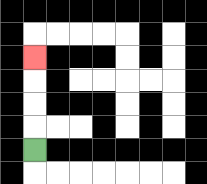{'start': '[1, 6]', 'end': '[1, 2]', 'path_directions': 'U,U,U,U', 'path_coordinates': '[[1, 6], [1, 5], [1, 4], [1, 3], [1, 2]]'}